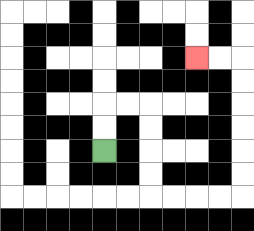{'start': '[4, 6]', 'end': '[8, 2]', 'path_directions': 'U,U,R,R,D,D,D,D,R,R,R,R,U,U,U,U,U,U,L,L', 'path_coordinates': '[[4, 6], [4, 5], [4, 4], [5, 4], [6, 4], [6, 5], [6, 6], [6, 7], [6, 8], [7, 8], [8, 8], [9, 8], [10, 8], [10, 7], [10, 6], [10, 5], [10, 4], [10, 3], [10, 2], [9, 2], [8, 2]]'}